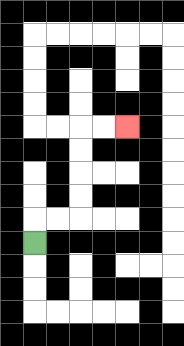{'start': '[1, 10]', 'end': '[5, 5]', 'path_directions': 'U,R,R,U,U,U,U,R,R', 'path_coordinates': '[[1, 10], [1, 9], [2, 9], [3, 9], [3, 8], [3, 7], [3, 6], [3, 5], [4, 5], [5, 5]]'}